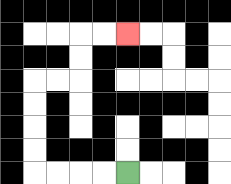{'start': '[5, 7]', 'end': '[5, 1]', 'path_directions': 'L,L,L,L,U,U,U,U,R,R,U,U,R,R', 'path_coordinates': '[[5, 7], [4, 7], [3, 7], [2, 7], [1, 7], [1, 6], [1, 5], [1, 4], [1, 3], [2, 3], [3, 3], [3, 2], [3, 1], [4, 1], [5, 1]]'}